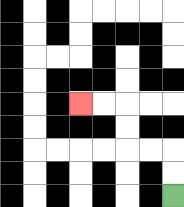{'start': '[7, 8]', 'end': '[3, 4]', 'path_directions': 'U,U,L,L,U,U,L,L', 'path_coordinates': '[[7, 8], [7, 7], [7, 6], [6, 6], [5, 6], [5, 5], [5, 4], [4, 4], [3, 4]]'}